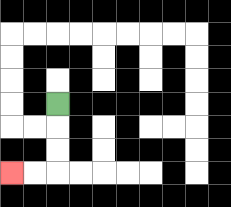{'start': '[2, 4]', 'end': '[0, 7]', 'path_directions': 'D,D,D,L,L', 'path_coordinates': '[[2, 4], [2, 5], [2, 6], [2, 7], [1, 7], [0, 7]]'}